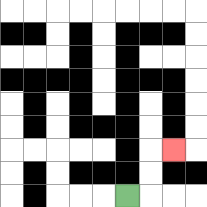{'start': '[5, 8]', 'end': '[7, 6]', 'path_directions': 'R,U,U,R', 'path_coordinates': '[[5, 8], [6, 8], [6, 7], [6, 6], [7, 6]]'}